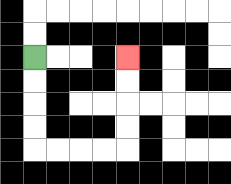{'start': '[1, 2]', 'end': '[5, 2]', 'path_directions': 'D,D,D,D,R,R,R,R,U,U,U,U', 'path_coordinates': '[[1, 2], [1, 3], [1, 4], [1, 5], [1, 6], [2, 6], [3, 6], [4, 6], [5, 6], [5, 5], [5, 4], [5, 3], [5, 2]]'}